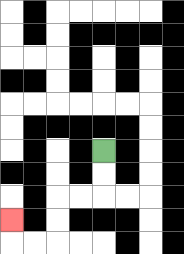{'start': '[4, 6]', 'end': '[0, 9]', 'path_directions': 'D,D,L,L,D,D,L,L,U', 'path_coordinates': '[[4, 6], [4, 7], [4, 8], [3, 8], [2, 8], [2, 9], [2, 10], [1, 10], [0, 10], [0, 9]]'}